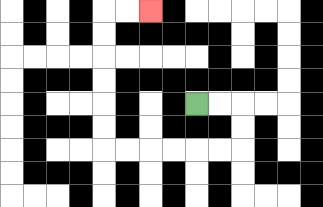{'start': '[8, 4]', 'end': '[6, 0]', 'path_directions': 'R,R,D,D,L,L,L,L,L,L,U,U,U,U,U,U,R,R', 'path_coordinates': '[[8, 4], [9, 4], [10, 4], [10, 5], [10, 6], [9, 6], [8, 6], [7, 6], [6, 6], [5, 6], [4, 6], [4, 5], [4, 4], [4, 3], [4, 2], [4, 1], [4, 0], [5, 0], [6, 0]]'}